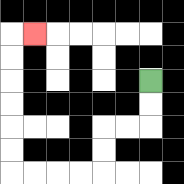{'start': '[6, 3]', 'end': '[1, 1]', 'path_directions': 'D,D,L,L,D,D,L,L,L,L,U,U,U,U,U,U,R', 'path_coordinates': '[[6, 3], [6, 4], [6, 5], [5, 5], [4, 5], [4, 6], [4, 7], [3, 7], [2, 7], [1, 7], [0, 7], [0, 6], [0, 5], [0, 4], [0, 3], [0, 2], [0, 1], [1, 1]]'}